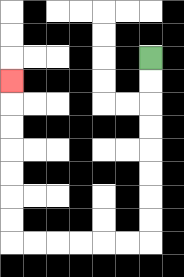{'start': '[6, 2]', 'end': '[0, 3]', 'path_directions': 'D,D,D,D,D,D,D,D,L,L,L,L,L,L,U,U,U,U,U,U,U', 'path_coordinates': '[[6, 2], [6, 3], [6, 4], [6, 5], [6, 6], [6, 7], [6, 8], [6, 9], [6, 10], [5, 10], [4, 10], [3, 10], [2, 10], [1, 10], [0, 10], [0, 9], [0, 8], [0, 7], [0, 6], [0, 5], [0, 4], [0, 3]]'}